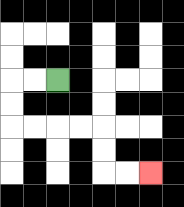{'start': '[2, 3]', 'end': '[6, 7]', 'path_directions': 'L,L,D,D,R,R,R,R,D,D,R,R', 'path_coordinates': '[[2, 3], [1, 3], [0, 3], [0, 4], [0, 5], [1, 5], [2, 5], [3, 5], [4, 5], [4, 6], [4, 7], [5, 7], [6, 7]]'}